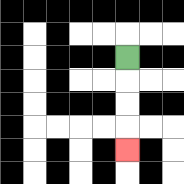{'start': '[5, 2]', 'end': '[5, 6]', 'path_directions': 'D,D,D,D', 'path_coordinates': '[[5, 2], [5, 3], [5, 4], [5, 5], [5, 6]]'}